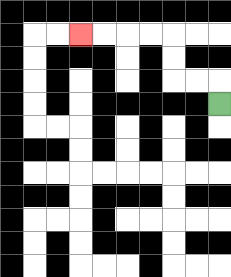{'start': '[9, 4]', 'end': '[3, 1]', 'path_directions': 'U,L,L,U,U,L,L,L,L', 'path_coordinates': '[[9, 4], [9, 3], [8, 3], [7, 3], [7, 2], [7, 1], [6, 1], [5, 1], [4, 1], [3, 1]]'}